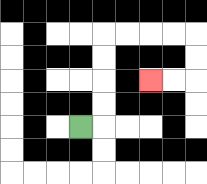{'start': '[3, 5]', 'end': '[6, 3]', 'path_directions': 'R,U,U,U,U,R,R,R,R,D,D,L,L', 'path_coordinates': '[[3, 5], [4, 5], [4, 4], [4, 3], [4, 2], [4, 1], [5, 1], [6, 1], [7, 1], [8, 1], [8, 2], [8, 3], [7, 3], [6, 3]]'}